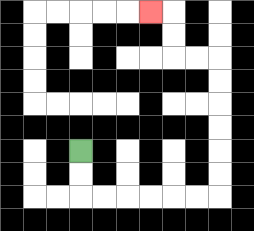{'start': '[3, 6]', 'end': '[6, 0]', 'path_directions': 'D,D,R,R,R,R,R,R,U,U,U,U,U,U,L,L,U,U,L', 'path_coordinates': '[[3, 6], [3, 7], [3, 8], [4, 8], [5, 8], [6, 8], [7, 8], [8, 8], [9, 8], [9, 7], [9, 6], [9, 5], [9, 4], [9, 3], [9, 2], [8, 2], [7, 2], [7, 1], [7, 0], [6, 0]]'}